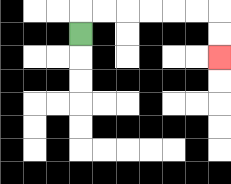{'start': '[3, 1]', 'end': '[9, 2]', 'path_directions': 'U,R,R,R,R,R,R,D,D', 'path_coordinates': '[[3, 1], [3, 0], [4, 0], [5, 0], [6, 0], [7, 0], [8, 0], [9, 0], [9, 1], [9, 2]]'}